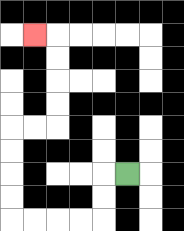{'start': '[5, 7]', 'end': '[1, 1]', 'path_directions': 'L,D,D,L,L,L,L,U,U,U,U,R,R,U,U,U,U,L', 'path_coordinates': '[[5, 7], [4, 7], [4, 8], [4, 9], [3, 9], [2, 9], [1, 9], [0, 9], [0, 8], [0, 7], [0, 6], [0, 5], [1, 5], [2, 5], [2, 4], [2, 3], [2, 2], [2, 1], [1, 1]]'}